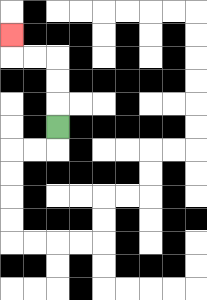{'start': '[2, 5]', 'end': '[0, 1]', 'path_directions': 'U,U,U,L,L,U', 'path_coordinates': '[[2, 5], [2, 4], [2, 3], [2, 2], [1, 2], [0, 2], [0, 1]]'}